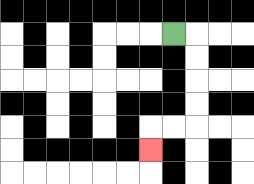{'start': '[7, 1]', 'end': '[6, 6]', 'path_directions': 'R,D,D,D,D,L,L,D', 'path_coordinates': '[[7, 1], [8, 1], [8, 2], [8, 3], [8, 4], [8, 5], [7, 5], [6, 5], [6, 6]]'}